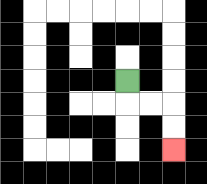{'start': '[5, 3]', 'end': '[7, 6]', 'path_directions': 'D,R,R,D,D', 'path_coordinates': '[[5, 3], [5, 4], [6, 4], [7, 4], [7, 5], [7, 6]]'}